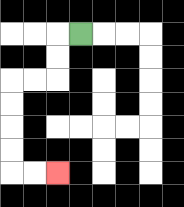{'start': '[3, 1]', 'end': '[2, 7]', 'path_directions': 'L,D,D,L,L,D,D,D,D,R,R', 'path_coordinates': '[[3, 1], [2, 1], [2, 2], [2, 3], [1, 3], [0, 3], [0, 4], [0, 5], [0, 6], [0, 7], [1, 7], [2, 7]]'}